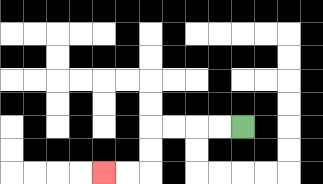{'start': '[10, 5]', 'end': '[4, 7]', 'path_directions': 'L,L,L,L,D,D,L,L', 'path_coordinates': '[[10, 5], [9, 5], [8, 5], [7, 5], [6, 5], [6, 6], [6, 7], [5, 7], [4, 7]]'}